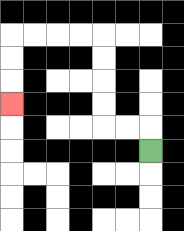{'start': '[6, 6]', 'end': '[0, 4]', 'path_directions': 'U,L,L,U,U,U,U,L,L,L,L,D,D,D', 'path_coordinates': '[[6, 6], [6, 5], [5, 5], [4, 5], [4, 4], [4, 3], [4, 2], [4, 1], [3, 1], [2, 1], [1, 1], [0, 1], [0, 2], [0, 3], [0, 4]]'}